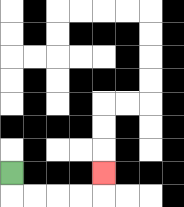{'start': '[0, 7]', 'end': '[4, 7]', 'path_directions': 'D,R,R,R,R,U', 'path_coordinates': '[[0, 7], [0, 8], [1, 8], [2, 8], [3, 8], [4, 8], [4, 7]]'}